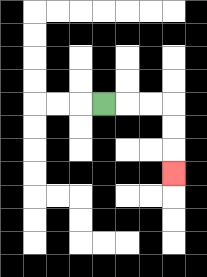{'start': '[4, 4]', 'end': '[7, 7]', 'path_directions': 'R,R,R,D,D,D', 'path_coordinates': '[[4, 4], [5, 4], [6, 4], [7, 4], [7, 5], [7, 6], [7, 7]]'}